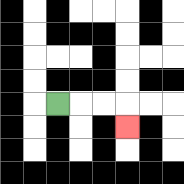{'start': '[2, 4]', 'end': '[5, 5]', 'path_directions': 'R,R,R,D', 'path_coordinates': '[[2, 4], [3, 4], [4, 4], [5, 4], [5, 5]]'}